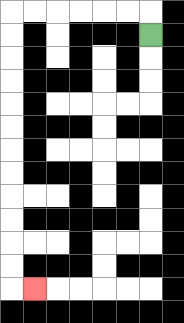{'start': '[6, 1]', 'end': '[1, 12]', 'path_directions': 'U,L,L,L,L,L,L,D,D,D,D,D,D,D,D,D,D,D,D,R', 'path_coordinates': '[[6, 1], [6, 0], [5, 0], [4, 0], [3, 0], [2, 0], [1, 0], [0, 0], [0, 1], [0, 2], [0, 3], [0, 4], [0, 5], [0, 6], [0, 7], [0, 8], [0, 9], [0, 10], [0, 11], [0, 12], [1, 12]]'}